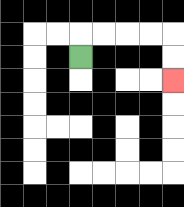{'start': '[3, 2]', 'end': '[7, 3]', 'path_directions': 'U,R,R,R,R,D,D', 'path_coordinates': '[[3, 2], [3, 1], [4, 1], [5, 1], [6, 1], [7, 1], [7, 2], [7, 3]]'}